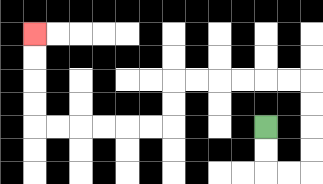{'start': '[11, 5]', 'end': '[1, 1]', 'path_directions': 'D,D,R,R,U,U,U,U,L,L,L,L,L,L,D,D,L,L,L,L,L,L,U,U,U,U', 'path_coordinates': '[[11, 5], [11, 6], [11, 7], [12, 7], [13, 7], [13, 6], [13, 5], [13, 4], [13, 3], [12, 3], [11, 3], [10, 3], [9, 3], [8, 3], [7, 3], [7, 4], [7, 5], [6, 5], [5, 5], [4, 5], [3, 5], [2, 5], [1, 5], [1, 4], [1, 3], [1, 2], [1, 1]]'}